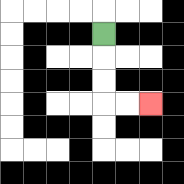{'start': '[4, 1]', 'end': '[6, 4]', 'path_directions': 'D,D,D,R,R', 'path_coordinates': '[[4, 1], [4, 2], [4, 3], [4, 4], [5, 4], [6, 4]]'}